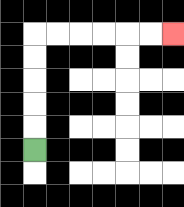{'start': '[1, 6]', 'end': '[7, 1]', 'path_directions': 'U,U,U,U,U,R,R,R,R,R,R', 'path_coordinates': '[[1, 6], [1, 5], [1, 4], [1, 3], [1, 2], [1, 1], [2, 1], [3, 1], [4, 1], [5, 1], [6, 1], [7, 1]]'}